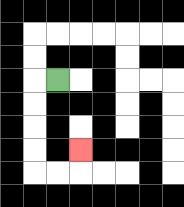{'start': '[2, 3]', 'end': '[3, 6]', 'path_directions': 'L,D,D,D,D,R,R,U', 'path_coordinates': '[[2, 3], [1, 3], [1, 4], [1, 5], [1, 6], [1, 7], [2, 7], [3, 7], [3, 6]]'}